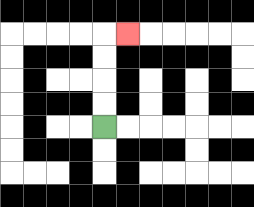{'start': '[4, 5]', 'end': '[5, 1]', 'path_directions': 'U,U,U,U,R', 'path_coordinates': '[[4, 5], [4, 4], [4, 3], [4, 2], [4, 1], [5, 1]]'}